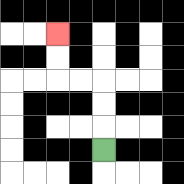{'start': '[4, 6]', 'end': '[2, 1]', 'path_directions': 'U,U,U,L,L,U,U', 'path_coordinates': '[[4, 6], [4, 5], [4, 4], [4, 3], [3, 3], [2, 3], [2, 2], [2, 1]]'}